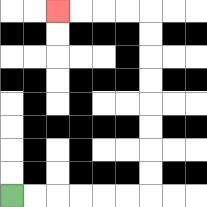{'start': '[0, 8]', 'end': '[2, 0]', 'path_directions': 'R,R,R,R,R,R,U,U,U,U,U,U,U,U,L,L,L,L', 'path_coordinates': '[[0, 8], [1, 8], [2, 8], [3, 8], [4, 8], [5, 8], [6, 8], [6, 7], [6, 6], [6, 5], [6, 4], [6, 3], [6, 2], [6, 1], [6, 0], [5, 0], [4, 0], [3, 0], [2, 0]]'}